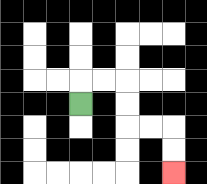{'start': '[3, 4]', 'end': '[7, 7]', 'path_directions': 'U,R,R,D,D,R,R,D,D', 'path_coordinates': '[[3, 4], [3, 3], [4, 3], [5, 3], [5, 4], [5, 5], [6, 5], [7, 5], [7, 6], [7, 7]]'}